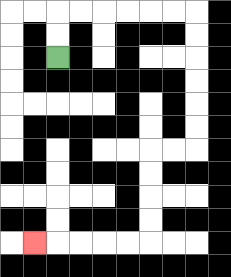{'start': '[2, 2]', 'end': '[1, 10]', 'path_directions': 'U,U,R,R,R,R,R,R,D,D,D,D,D,D,L,L,D,D,D,D,L,L,L,L,L', 'path_coordinates': '[[2, 2], [2, 1], [2, 0], [3, 0], [4, 0], [5, 0], [6, 0], [7, 0], [8, 0], [8, 1], [8, 2], [8, 3], [8, 4], [8, 5], [8, 6], [7, 6], [6, 6], [6, 7], [6, 8], [6, 9], [6, 10], [5, 10], [4, 10], [3, 10], [2, 10], [1, 10]]'}